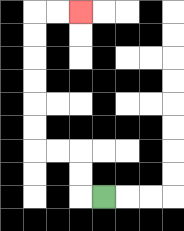{'start': '[4, 8]', 'end': '[3, 0]', 'path_directions': 'L,U,U,L,L,U,U,U,U,U,U,R,R', 'path_coordinates': '[[4, 8], [3, 8], [3, 7], [3, 6], [2, 6], [1, 6], [1, 5], [1, 4], [1, 3], [1, 2], [1, 1], [1, 0], [2, 0], [3, 0]]'}